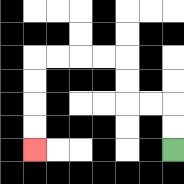{'start': '[7, 6]', 'end': '[1, 6]', 'path_directions': 'U,U,L,L,U,U,L,L,L,L,D,D,D,D', 'path_coordinates': '[[7, 6], [7, 5], [7, 4], [6, 4], [5, 4], [5, 3], [5, 2], [4, 2], [3, 2], [2, 2], [1, 2], [1, 3], [1, 4], [1, 5], [1, 6]]'}